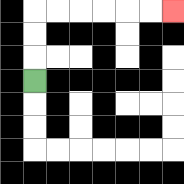{'start': '[1, 3]', 'end': '[7, 0]', 'path_directions': 'U,U,U,R,R,R,R,R,R', 'path_coordinates': '[[1, 3], [1, 2], [1, 1], [1, 0], [2, 0], [3, 0], [4, 0], [5, 0], [6, 0], [7, 0]]'}